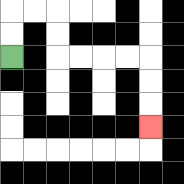{'start': '[0, 2]', 'end': '[6, 5]', 'path_directions': 'U,U,R,R,D,D,R,R,R,R,D,D,D', 'path_coordinates': '[[0, 2], [0, 1], [0, 0], [1, 0], [2, 0], [2, 1], [2, 2], [3, 2], [4, 2], [5, 2], [6, 2], [6, 3], [6, 4], [6, 5]]'}